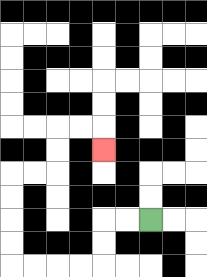{'start': '[6, 9]', 'end': '[4, 6]', 'path_directions': 'L,L,D,D,L,L,L,L,U,U,U,U,R,R,U,U,R,R,D', 'path_coordinates': '[[6, 9], [5, 9], [4, 9], [4, 10], [4, 11], [3, 11], [2, 11], [1, 11], [0, 11], [0, 10], [0, 9], [0, 8], [0, 7], [1, 7], [2, 7], [2, 6], [2, 5], [3, 5], [4, 5], [4, 6]]'}